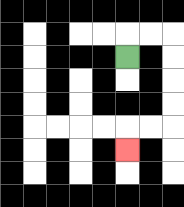{'start': '[5, 2]', 'end': '[5, 6]', 'path_directions': 'U,R,R,D,D,D,D,L,L,D', 'path_coordinates': '[[5, 2], [5, 1], [6, 1], [7, 1], [7, 2], [7, 3], [7, 4], [7, 5], [6, 5], [5, 5], [5, 6]]'}